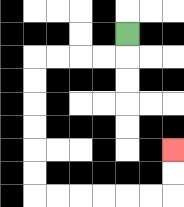{'start': '[5, 1]', 'end': '[7, 6]', 'path_directions': 'D,L,L,L,L,D,D,D,D,D,D,R,R,R,R,R,R,U,U', 'path_coordinates': '[[5, 1], [5, 2], [4, 2], [3, 2], [2, 2], [1, 2], [1, 3], [1, 4], [1, 5], [1, 6], [1, 7], [1, 8], [2, 8], [3, 8], [4, 8], [5, 8], [6, 8], [7, 8], [7, 7], [7, 6]]'}